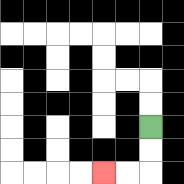{'start': '[6, 5]', 'end': '[4, 7]', 'path_directions': 'D,D,L,L', 'path_coordinates': '[[6, 5], [6, 6], [6, 7], [5, 7], [4, 7]]'}